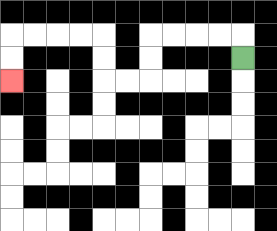{'start': '[10, 2]', 'end': '[0, 3]', 'path_directions': 'U,L,L,L,L,D,D,L,L,U,U,L,L,L,L,D,D', 'path_coordinates': '[[10, 2], [10, 1], [9, 1], [8, 1], [7, 1], [6, 1], [6, 2], [6, 3], [5, 3], [4, 3], [4, 2], [4, 1], [3, 1], [2, 1], [1, 1], [0, 1], [0, 2], [0, 3]]'}